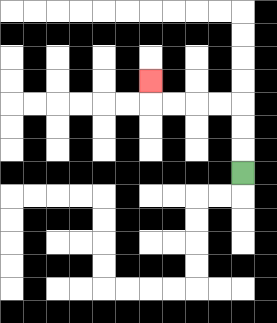{'start': '[10, 7]', 'end': '[6, 3]', 'path_directions': 'U,U,U,L,L,L,L,U', 'path_coordinates': '[[10, 7], [10, 6], [10, 5], [10, 4], [9, 4], [8, 4], [7, 4], [6, 4], [6, 3]]'}